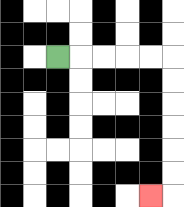{'start': '[2, 2]', 'end': '[6, 8]', 'path_directions': 'R,R,R,R,R,D,D,D,D,D,D,L', 'path_coordinates': '[[2, 2], [3, 2], [4, 2], [5, 2], [6, 2], [7, 2], [7, 3], [7, 4], [7, 5], [7, 6], [7, 7], [7, 8], [6, 8]]'}